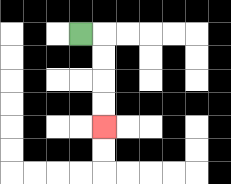{'start': '[3, 1]', 'end': '[4, 5]', 'path_directions': 'R,D,D,D,D', 'path_coordinates': '[[3, 1], [4, 1], [4, 2], [4, 3], [4, 4], [4, 5]]'}